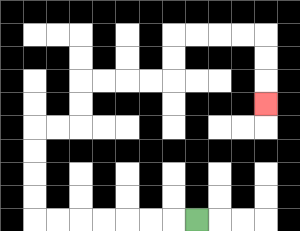{'start': '[8, 9]', 'end': '[11, 4]', 'path_directions': 'L,L,L,L,L,L,L,U,U,U,U,R,R,U,U,R,R,R,R,U,U,R,R,R,R,D,D,D', 'path_coordinates': '[[8, 9], [7, 9], [6, 9], [5, 9], [4, 9], [3, 9], [2, 9], [1, 9], [1, 8], [1, 7], [1, 6], [1, 5], [2, 5], [3, 5], [3, 4], [3, 3], [4, 3], [5, 3], [6, 3], [7, 3], [7, 2], [7, 1], [8, 1], [9, 1], [10, 1], [11, 1], [11, 2], [11, 3], [11, 4]]'}